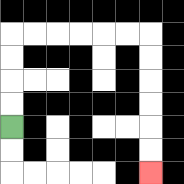{'start': '[0, 5]', 'end': '[6, 7]', 'path_directions': 'U,U,U,U,R,R,R,R,R,R,D,D,D,D,D,D', 'path_coordinates': '[[0, 5], [0, 4], [0, 3], [0, 2], [0, 1], [1, 1], [2, 1], [3, 1], [4, 1], [5, 1], [6, 1], [6, 2], [6, 3], [6, 4], [6, 5], [6, 6], [6, 7]]'}